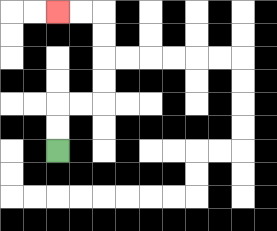{'start': '[2, 6]', 'end': '[2, 0]', 'path_directions': 'U,U,R,R,U,U,U,U,L,L', 'path_coordinates': '[[2, 6], [2, 5], [2, 4], [3, 4], [4, 4], [4, 3], [4, 2], [4, 1], [4, 0], [3, 0], [2, 0]]'}